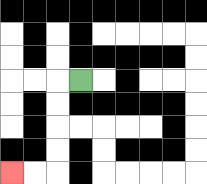{'start': '[3, 3]', 'end': '[0, 7]', 'path_directions': 'L,D,D,D,D,L,L', 'path_coordinates': '[[3, 3], [2, 3], [2, 4], [2, 5], [2, 6], [2, 7], [1, 7], [0, 7]]'}